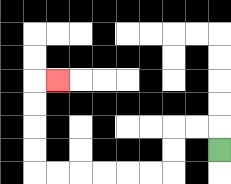{'start': '[9, 6]', 'end': '[2, 3]', 'path_directions': 'U,L,L,D,D,L,L,L,L,L,L,U,U,U,U,R', 'path_coordinates': '[[9, 6], [9, 5], [8, 5], [7, 5], [7, 6], [7, 7], [6, 7], [5, 7], [4, 7], [3, 7], [2, 7], [1, 7], [1, 6], [1, 5], [1, 4], [1, 3], [2, 3]]'}